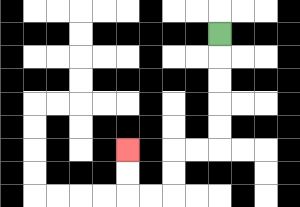{'start': '[9, 1]', 'end': '[5, 6]', 'path_directions': 'D,D,D,D,D,L,L,D,D,L,L,U,U', 'path_coordinates': '[[9, 1], [9, 2], [9, 3], [9, 4], [9, 5], [9, 6], [8, 6], [7, 6], [7, 7], [7, 8], [6, 8], [5, 8], [5, 7], [5, 6]]'}